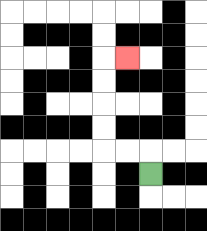{'start': '[6, 7]', 'end': '[5, 2]', 'path_directions': 'U,L,L,U,U,U,U,R', 'path_coordinates': '[[6, 7], [6, 6], [5, 6], [4, 6], [4, 5], [4, 4], [4, 3], [4, 2], [5, 2]]'}